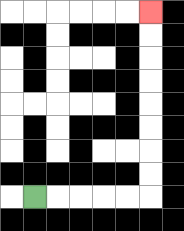{'start': '[1, 8]', 'end': '[6, 0]', 'path_directions': 'R,R,R,R,R,U,U,U,U,U,U,U,U', 'path_coordinates': '[[1, 8], [2, 8], [3, 8], [4, 8], [5, 8], [6, 8], [6, 7], [6, 6], [6, 5], [6, 4], [6, 3], [6, 2], [6, 1], [6, 0]]'}